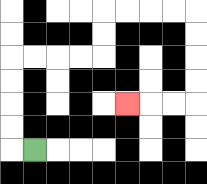{'start': '[1, 6]', 'end': '[5, 4]', 'path_directions': 'L,U,U,U,U,R,R,R,R,U,U,R,R,R,R,D,D,D,D,L,L,L', 'path_coordinates': '[[1, 6], [0, 6], [0, 5], [0, 4], [0, 3], [0, 2], [1, 2], [2, 2], [3, 2], [4, 2], [4, 1], [4, 0], [5, 0], [6, 0], [7, 0], [8, 0], [8, 1], [8, 2], [8, 3], [8, 4], [7, 4], [6, 4], [5, 4]]'}